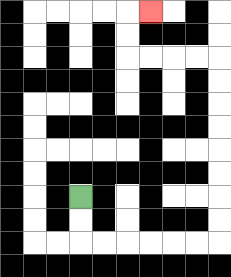{'start': '[3, 8]', 'end': '[6, 0]', 'path_directions': 'D,D,R,R,R,R,R,R,U,U,U,U,U,U,U,U,L,L,L,L,U,U,R', 'path_coordinates': '[[3, 8], [3, 9], [3, 10], [4, 10], [5, 10], [6, 10], [7, 10], [8, 10], [9, 10], [9, 9], [9, 8], [9, 7], [9, 6], [9, 5], [9, 4], [9, 3], [9, 2], [8, 2], [7, 2], [6, 2], [5, 2], [5, 1], [5, 0], [6, 0]]'}